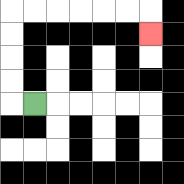{'start': '[1, 4]', 'end': '[6, 1]', 'path_directions': 'L,U,U,U,U,R,R,R,R,R,R,D', 'path_coordinates': '[[1, 4], [0, 4], [0, 3], [0, 2], [0, 1], [0, 0], [1, 0], [2, 0], [3, 0], [4, 0], [5, 0], [6, 0], [6, 1]]'}